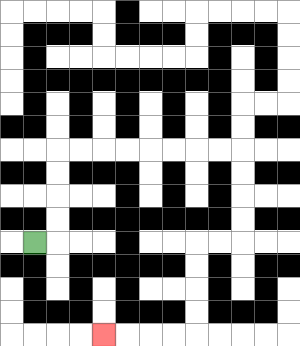{'start': '[1, 10]', 'end': '[4, 14]', 'path_directions': 'R,U,U,U,U,R,R,R,R,R,R,R,R,D,D,D,D,L,L,D,D,D,D,L,L,L,L', 'path_coordinates': '[[1, 10], [2, 10], [2, 9], [2, 8], [2, 7], [2, 6], [3, 6], [4, 6], [5, 6], [6, 6], [7, 6], [8, 6], [9, 6], [10, 6], [10, 7], [10, 8], [10, 9], [10, 10], [9, 10], [8, 10], [8, 11], [8, 12], [8, 13], [8, 14], [7, 14], [6, 14], [5, 14], [4, 14]]'}